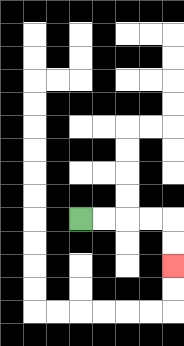{'start': '[3, 9]', 'end': '[7, 11]', 'path_directions': 'R,R,R,R,D,D', 'path_coordinates': '[[3, 9], [4, 9], [5, 9], [6, 9], [7, 9], [7, 10], [7, 11]]'}